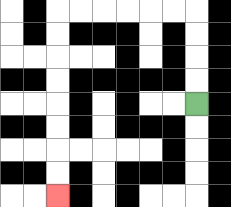{'start': '[8, 4]', 'end': '[2, 8]', 'path_directions': 'U,U,U,U,L,L,L,L,L,L,D,D,D,D,D,D,D,D', 'path_coordinates': '[[8, 4], [8, 3], [8, 2], [8, 1], [8, 0], [7, 0], [6, 0], [5, 0], [4, 0], [3, 0], [2, 0], [2, 1], [2, 2], [2, 3], [2, 4], [2, 5], [2, 6], [2, 7], [2, 8]]'}